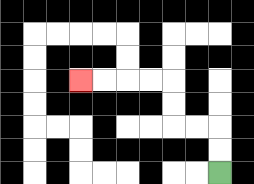{'start': '[9, 7]', 'end': '[3, 3]', 'path_directions': 'U,U,L,L,U,U,L,L,L,L', 'path_coordinates': '[[9, 7], [9, 6], [9, 5], [8, 5], [7, 5], [7, 4], [7, 3], [6, 3], [5, 3], [4, 3], [3, 3]]'}